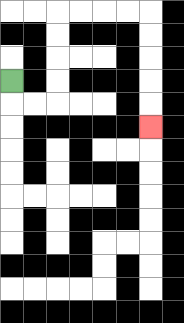{'start': '[0, 3]', 'end': '[6, 5]', 'path_directions': 'D,R,R,U,U,U,U,R,R,R,R,D,D,D,D,D', 'path_coordinates': '[[0, 3], [0, 4], [1, 4], [2, 4], [2, 3], [2, 2], [2, 1], [2, 0], [3, 0], [4, 0], [5, 0], [6, 0], [6, 1], [6, 2], [6, 3], [6, 4], [6, 5]]'}